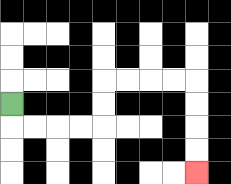{'start': '[0, 4]', 'end': '[8, 7]', 'path_directions': 'D,R,R,R,R,U,U,R,R,R,R,D,D,D,D', 'path_coordinates': '[[0, 4], [0, 5], [1, 5], [2, 5], [3, 5], [4, 5], [4, 4], [4, 3], [5, 3], [6, 3], [7, 3], [8, 3], [8, 4], [8, 5], [8, 6], [8, 7]]'}